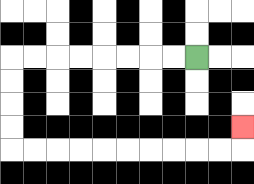{'start': '[8, 2]', 'end': '[10, 5]', 'path_directions': 'L,L,L,L,L,L,L,L,D,D,D,D,R,R,R,R,R,R,R,R,R,R,U', 'path_coordinates': '[[8, 2], [7, 2], [6, 2], [5, 2], [4, 2], [3, 2], [2, 2], [1, 2], [0, 2], [0, 3], [0, 4], [0, 5], [0, 6], [1, 6], [2, 6], [3, 6], [4, 6], [5, 6], [6, 6], [7, 6], [8, 6], [9, 6], [10, 6], [10, 5]]'}